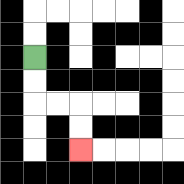{'start': '[1, 2]', 'end': '[3, 6]', 'path_directions': 'D,D,R,R,D,D', 'path_coordinates': '[[1, 2], [1, 3], [1, 4], [2, 4], [3, 4], [3, 5], [3, 6]]'}